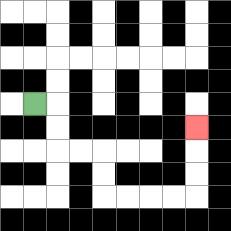{'start': '[1, 4]', 'end': '[8, 5]', 'path_directions': 'R,D,D,R,R,D,D,R,R,R,R,U,U,U', 'path_coordinates': '[[1, 4], [2, 4], [2, 5], [2, 6], [3, 6], [4, 6], [4, 7], [4, 8], [5, 8], [6, 8], [7, 8], [8, 8], [8, 7], [8, 6], [8, 5]]'}